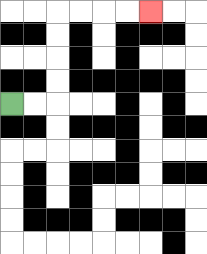{'start': '[0, 4]', 'end': '[6, 0]', 'path_directions': 'R,R,U,U,U,U,R,R,R,R', 'path_coordinates': '[[0, 4], [1, 4], [2, 4], [2, 3], [2, 2], [2, 1], [2, 0], [3, 0], [4, 0], [5, 0], [6, 0]]'}